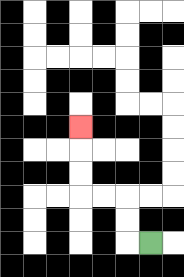{'start': '[6, 10]', 'end': '[3, 5]', 'path_directions': 'L,U,U,L,L,U,U,U', 'path_coordinates': '[[6, 10], [5, 10], [5, 9], [5, 8], [4, 8], [3, 8], [3, 7], [3, 6], [3, 5]]'}